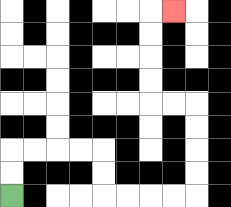{'start': '[0, 8]', 'end': '[7, 0]', 'path_directions': 'U,U,R,R,R,R,D,D,R,R,R,R,U,U,U,U,L,L,U,U,U,U,R', 'path_coordinates': '[[0, 8], [0, 7], [0, 6], [1, 6], [2, 6], [3, 6], [4, 6], [4, 7], [4, 8], [5, 8], [6, 8], [7, 8], [8, 8], [8, 7], [8, 6], [8, 5], [8, 4], [7, 4], [6, 4], [6, 3], [6, 2], [6, 1], [6, 0], [7, 0]]'}